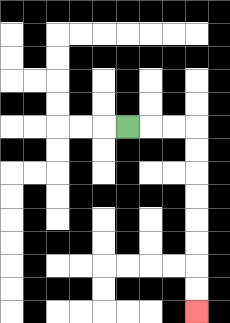{'start': '[5, 5]', 'end': '[8, 13]', 'path_directions': 'R,R,R,D,D,D,D,D,D,D,D', 'path_coordinates': '[[5, 5], [6, 5], [7, 5], [8, 5], [8, 6], [8, 7], [8, 8], [8, 9], [8, 10], [8, 11], [8, 12], [8, 13]]'}